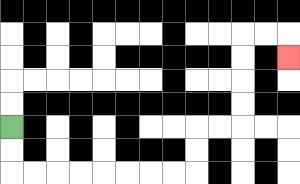{'start': '[0, 5]', 'end': '[12, 2]', 'path_directions': 'D,D,R,R,R,R,R,R,R,R,U,U,R,R,U,U,U,U,R,R,D', 'path_coordinates': '[[0, 5], [0, 6], [0, 7], [1, 7], [2, 7], [3, 7], [4, 7], [5, 7], [6, 7], [7, 7], [8, 7], [8, 6], [8, 5], [9, 5], [10, 5], [10, 4], [10, 3], [10, 2], [10, 1], [11, 1], [12, 1], [12, 2]]'}